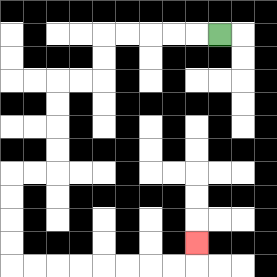{'start': '[9, 1]', 'end': '[8, 10]', 'path_directions': 'L,L,L,L,L,D,D,L,L,D,D,D,D,L,L,D,D,D,D,R,R,R,R,R,R,R,R,U', 'path_coordinates': '[[9, 1], [8, 1], [7, 1], [6, 1], [5, 1], [4, 1], [4, 2], [4, 3], [3, 3], [2, 3], [2, 4], [2, 5], [2, 6], [2, 7], [1, 7], [0, 7], [0, 8], [0, 9], [0, 10], [0, 11], [1, 11], [2, 11], [3, 11], [4, 11], [5, 11], [6, 11], [7, 11], [8, 11], [8, 10]]'}